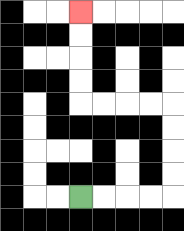{'start': '[3, 8]', 'end': '[3, 0]', 'path_directions': 'R,R,R,R,U,U,U,U,L,L,L,L,U,U,U,U', 'path_coordinates': '[[3, 8], [4, 8], [5, 8], [6, 8], [7, 8], [7, 7], [7, 6], [7, 5], [7, 4], [6, 4], [5, 4], [4, 4], [3, 4], [3, 3], [3, 2], [3, 1], [3, 0]]'}